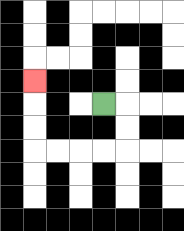{'start': '[4, 4]', 'end': '[1, 3]', 'path_directions': 'R,D,D,L,L,L,L,U,U,U', 'path_coordinates': '[[4, 4], [5, 4], [5, 5], [5, 6], [4, 6], [3, 6], [2, 6], [1, 6], [1, 5], [1, 4], [1, 3]]'}